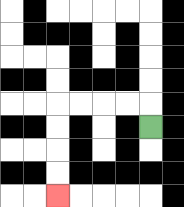{'start': '[6, 5]', 'end': '[2, 8]', 'path_directions': 'U,L,L,L,L,D,D,D,D', 'path_coordinates': '[[6, 5], [6, 4], [5, 4], [4, 4], [3, 4], [2, 4], [2, 5], [2, 6], [2, 7], [2, 8]]'}